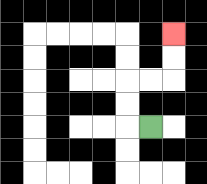{'start': '[6, 5]', 'end': '[7, 1]', 'path_directions': 'L,U,U,R,R,U,U', 'path_coordinates': '[[6, 5], [5, 5], [5, 4], [5, 3], [6, 3], [7, 3], [7, 2], [7, 1]]'}